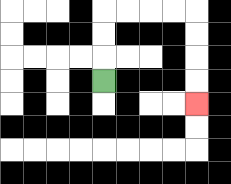{'start': '[4, 3]', 'end': '[8, 4]', 'path_directions': 'U,U,U,R,R,R,R,D,D,D,D', 'path_coordinates': '[[4, 3], [4, 2], [4, 1], [4, 0], [5, 0], [6, 0], [7, 0], [8, 0], [8, 1], [8, 2], [8, 3], [8, 4]]'}